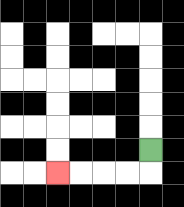{'start': '[6, 6]', 'end': '[2, 7]', 'path_directions': 'D,L,L,L,L', 'path_coordinates': '[[6, 6], [6, 7], [5, 7], [4, 7], [3, 7], [2, 7]]'}